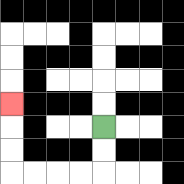{'start': '[4, 5]', 'end': '[0, 4]', 'path_directions': 'D,D,L,L,L,L,U,U,U', 'path_coordinates': '[[4, 5], [4, 6], [4, 7], [3, 7], [2, 7], [1, 7], [0, 7], [0, 6], [0, 5], [0, 4]]'}